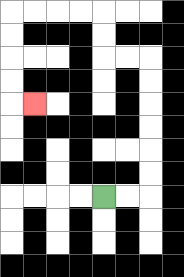{'start': '[4, 8]', 'end': '[1, 4]', 'path_directions': 'R,R,U,U,U,U,U,U,L,L,U,U,L,L,L,L,D,D,D,D,R', 'path_coordinates': '[[4, 8], [5, 8], [6, 8], [6, 7], [6, 6], [6, 5], [6, 4], [6, 3], [6, 2], [5, 2], [4, 2], [4, 1], [4, 0], [3, 0], [2, 0], [1, 0], [0, 0], [0, 1], [0, 2], [0, 3], [0, 4], [1, 4]]'}